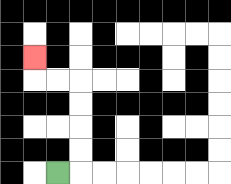{'start': '[2, 7]', 'end': '[1, 2]', 'path_directions': 'R,U,U,U,U,L,L,U', 'path_coordinates': '[[2, 7], [3, 7], [3, 6], [3, 5], [3, 4], [3, 3], [2, 3], [1, 3], [1, 2]]'}